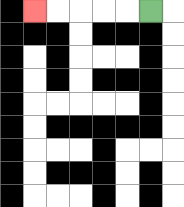{'start': '[6, 0]', 'end': '[1, 0]', 'path_directions': 'L,L,L,L,L', 'path_coordinates': '[[6, 0], [5, 0], [4, 0], [3, 0], [2, 0], [1, 0]]'}